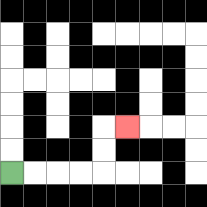{'start': '[0, 7]', 'end': '[5, 5]', 'path_directions': 'R,R,R,R,U,U,R', 'path_coordinates': '[[0, 7], [1, 7], [2, 7], [3, 7], [4, 7], [4, 6], [4, 5], [5, 5]]'}